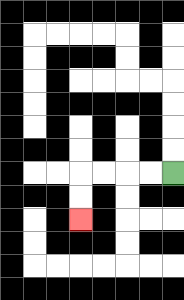{'start': '[7, 7]', 'end': '[3, 9]', 'path_directions': 'L,L,L,L,D,D', 'path_coordinates': '[[7, 7], [6, 7], [5, 7], [4, 7], [3, 7], [3, 8], [3, 9]]'}